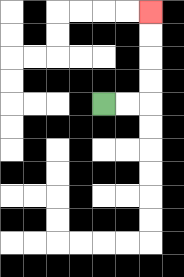{'start': '[4, 4]', 'end': '[6, 0]', 'path_directions': 'R,R,U,U,U,U', 'path_coordinates': '[[4, 4], [5, 4], [6, 4], [6, 3], [6, 2], [6, 1], [6, 0]]'}